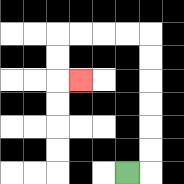{'start': '[5, 7]', 'end': '[3, 3]', 'path_directions': 'R,U,U,U,U,U,U,L,L,L,L,D,D,R', 'path_coordinates': '[[5, 7], [6, 7], [6, 6], [6, 5], [6, 4], [6, 3], [6, 2], [6, 1], [5, 1], [4, 1], [3, 1], [2, 1], [2, 2], [2, 3], [3, 3]]'}